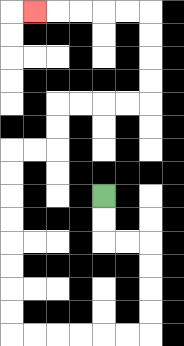{'start': '[4, 8]', 'end': '[1, 0]', 'path_directions': 'D,D,R,R,D,D,D,D,L,L,L,L,L,L,U,U,U,U,U,U,U,U,R,R,U,U,R,R,R,R,U,U,U,U,L,L,L,L,L', 'path_coordinates': '[[4, 8], [4, 9], [4, 10], [5, 10], [6, 10], [6, 11], [6, 12], [6, 13], [6, 14], [5, 14], [4, 14], [3, 14], [2, 14], [1, 14], [0, 14], [0, 13], [0, 12], [0, 11], [0, 10], [0, 9], [0, 8], [0, 7], [0, 6], [1, 6], [2, 6], [2, 5], [2, 4], [3, 4], [4, 4], [5, 4], [6, 4], [6, 3], [6, 2], [6, 1], [6, 0], [5, 0], [4, 0], [3, 0], [2, 0], [1, 0]]'}